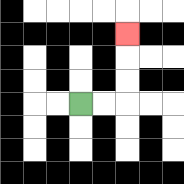{'start': '[3, 4]', 'end': '[5, 1]', 'path_directions': 'R,R,U,U,U', 'path_coordinates': '[[3, 4], [4, 4], [5, 4], [5, 3], [5, 2], [5, 1]]'}